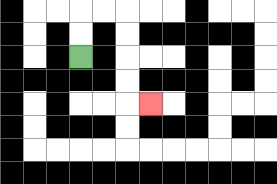{'start': '[3, 2]', 'end': '[6, 4]', 'path_directions': 'U,U,R,R,D,D,D,D,R', 'path_coordinates': '[[3, 2], [3, 1], [3, 0], [4, 0], [5, 0], [5, 1], [5, 2], [5, 3], [5, 4], [6, 4]]'}